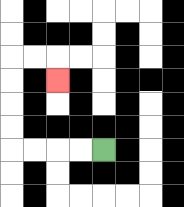{'start': '[4, 6]', 'end': '[2, 3]', 'path_directions': 'L,L,L,L,U,U,U,U,R,R,D', 'path_coordinates': '[[4, 6], [3, 6], [2, 6], [1, 6], [0, 6], [0, 5], [0, 4], [0, 3], [0, 2], [1, 2], [2, 2], [2, 3]]'}